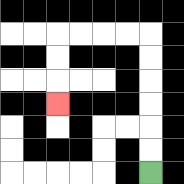{'start': '[6, 7]', 'end': '[2, 4]', 'path_directions': 'U,U,U,U,U,U,L,L,L,L,D,D,D', 'path_coordinates': '[[6, 7], [6, 6], [6, 5], [6, 4], [6, 3], [6, 2], [6, 1], [5, 1], [4, 1], [3, 1], [2, 1], [2, 2], [2, 3], [2, 4]]'}